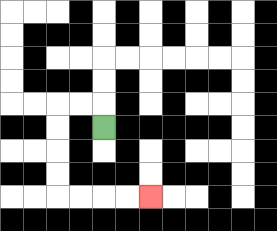{'start': '[4, 5]', 'end': '[6, 8]', 'path_directions': 'U,L,L,D,D,D,D,R,R,R,R', 'path_coordinates': '[[4, 5], [4, 4], [3, 4], [2, 4], [2, 5], [2, 6], [2, 7], [2, 8], [3, 8], [4, 8], [5, 8], [6, 8]]'}